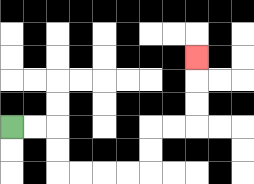{'start': '[0, 5]', 'end': '[8, 2]', 'path_directions': 'R,R,D,D,R,R,R,R,U,U,R,R,U,U,U', 'path_coordinates': '[[0, 5], [1, 5], [2, 5], [2, 6], [2, 7], [3, 7], [4, 7], [5, 7], [6, 7], [6, 6], [6, 5], [7, 5], [8, 5], [8, 4], [8, 3], [8, 2]]'}